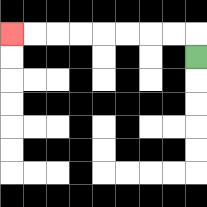{'start': '[8, 2]', 'end': '[0, 1]', 'path_directions': 'U,L,L,L,L,L,L,L,L', 'path_coordinates': '[[8, 2], [8, 1], [7, 1], [6, 1], [5, 1], [4, 1], [3, 1], [2, 1], [1, 1], [0, 1]]'}